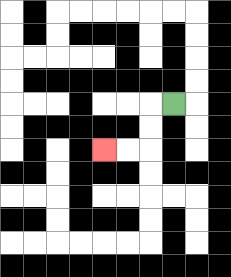{'start': '[7, 4]', 'end': '[4, 6]', 'path_directions': 'L,D,D,L,L', 'path_coordinates': '[[7, 4], [6, 4], [6, 5], [6, 6], [5, 6], [4, 6]]'}